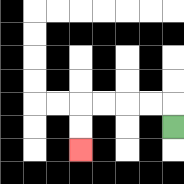{'start': '[7, 5]', 'end': '[3, 6]', 'path_directions': 'U,L,L,L,L,D,D', 'path_coordinates': '[[7, 5], [7, 4], [6, 4], [5, 4], [4, 4], [3, 4], [3, 5], [3, 6]]'}